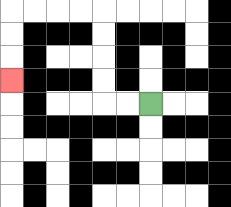{'start': '[6, 4]', 'end': '[0, 3]', 'path_directions': 'L,L,U,U,U,U,L,L,L,L,D,D,D', 'path_coordinates': '[[6, 4], [5, 4], [4, 4], [4, 3], [4, 2], [4, 1], [4, 0], [3, 0], [2, 0], [1, 0], [0, 0], [0, 1], [0, 2], [0, 3]]'}